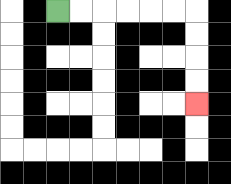{'start': '[2, 0]', 'end': '[8, 4]', 'path_directions': 'R,R,R,R,R,R,D,D,D,D', 'path_coordinates': '[[2, 0], [3, 0], [4, 0], [5, 0], [6, 0], [7, 0], [8, 0], [8, 1], [8, 2], [8, 3], [8, 4]]'}